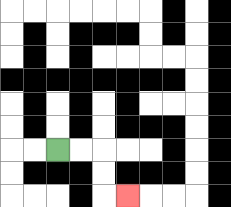{'start': '[2, 6]', 'end': '[5, 8]', 'path_directions': 'R,R,D,D,R', 'path_coordinates': '[[2, 6], [3, 6], [4, 6], [4, 7], [4, 8], [5, 8]]'}